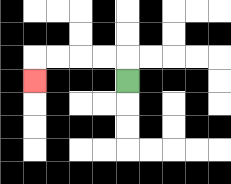{'start': '[5, 3]', 'end': '[1, 3]', 'path_directions': 'U,L,L,L,L,D', 'path_coordinates': '[[5, 3], [5, 2], [4, 2], [3, 2], [2, 2], [1, 2], [1, 3]]'}